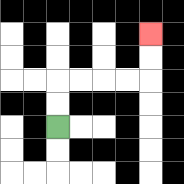{'start': '[2, 5]', 'end': '[6, 1]', 'path_directions': 'U,U,R,R,R,R,U,U', 'path_coordinates': '[[2, 5], [2, 4], [2, 3], [3, 3], [4, 3], [5, 3], [6, 3], [6, 2], [6, 1]]'}